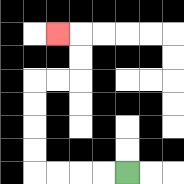{'start': '[5, 7]', 'end': '[2, 1]', 'path_directions': 'L,L,L,L,U,U,U,U,R,R,U,U,L', 'path_coordinates': '[[5, 7], [4, 7], [3, 7], [2, 7], [1, 7], [1, 6], [1, 5], [1, 4], [1, 3], [2, 3], [3, 3], [3, 2], [3, 1], [2, 1]]'}